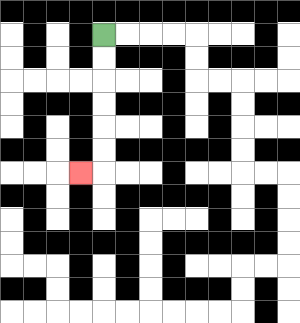{'start': '[4, 1]', 'end': '[3, 7]', 'path_directions': 'D,D,D,D,D,D,L', 'path_coordinates': '[[4, 1], [4, 2], [4, 3], [4, 4], [4, 5], [4, 6], [4, 7], [3, 7]]'}